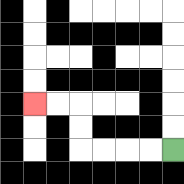{'start': '[7, 6]', 'end': '[1, 4]', 'path_directions': 'L,L,L,L,U,U,L,L', 'path_coordinates': '[[7, 6], [6, 6], [5, 6], [4, 6], [3, 6], [3, 5], [3, 4], [2, 4], [1, 4]]'}